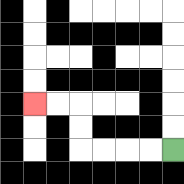{'start': '[7, 6]', 'end': '[1, 4]', 'path_directions': 'L,L,L,L,U,U,L,L', 'path_coordinates': '[[7, 6], [6, 6], [5, 6], [4, 6], [3, 6], [3, 5], [3, 4], [2, 4], [1, 4]]'}